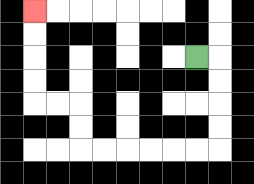{'start': '[8, 2]', 'end': '[1, 0]', 'path_directions': 'R,D,D,D,D,L,L,L,L,L,L,U,U,L,L,U,U,U,U', 'path_coordinates': '[[8, 2], [9, 2], [9, 3], [9, 4], [9, 5], [9, 6], [8, 6], [7, 6], [6, 6], [5, 6], [4, 6], [3, 6], [3, 5], [3, 4], [2, 4], [1, 4], [1, 3], [1, 2], [1, 1], [1, 0]]'}